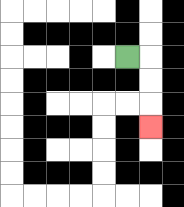{'start': '[5, 2]', 'end': '[6, 5]', 'path_directions': 'R,D,D,D', 'path_coordinates': '[[5, 2], [6, 2], [6, 3], [6, 4], [6, 5]]'}